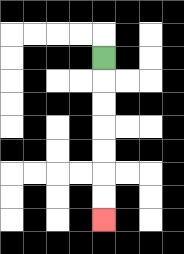{'start': '[4, 2]', 'end': '[4, 9]', 'path_directions': 'D,D,D,D,D,D,D', 'path_coordinates': '[[4, 2], [4, 3], [4, 4], [4, 5], [4, 6], [4, 7], [4, 8], [4, 9]]'}